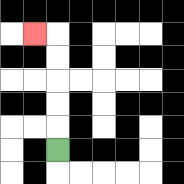{'start': '[2, 6]', 'end': '[1, 1]', 'path_directions': 'U,U,U,U,U,L', 'path_coordinates': '[[2, 6], [2, 5], [2, 4], [2, 3], [2, 2], [2, 1], [1, 1]]'}